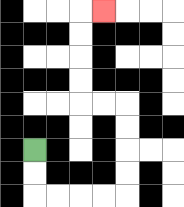{'start': '[1, 6]', 'end': '[4, 0]', 'path_directions': 'D,D,R,R,R,R,U,U,U,U,L,L,U,U,U,U,R', 'path_coordinates': '[[1, 6], [1, 7], [1, 8], [2, 8], [3, 8], [4, 8], [5, 8], [5, 7], [5, 6], [5, 5], [5, 4], [4, 4], [3, 4], [3, 3], [3, 2], [3, 1], [3, 0], [4, 0]]'}